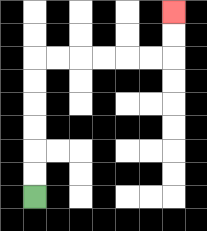{'start': '[1, 8]', 'end': '[7, 0]', 'path_directions': 'U,U,U,U,U,U,R,R,R,R,R,R,U,U', 'path_coordinates': '[[1, 8], [1, 7], [1, 6], [1, 5], [1, 4], [1, 3], [1, 2], [2, 2], [3, 2], [4, 2], [5, 2], [6, 2], [7, 2], [7, 1], [7, 0]]'}